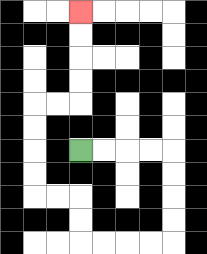{'start': '[3, 6]', 'end': '[3, 0]', 'path_directions': 'R,R,R,R,D,D,D,D,L,L,L,L,U,U,L,L,U,U,U,U,R,R,U,U,U,U', 'path_coordinates': '[[3, 6], [4, 6], [5, 6], [6, 6], [7, 6], [7, 7], [7, 8], [7, 9], [7, 10], [6, 10], [5, 10], [4, 10], [3, 10], [3, 9], [3, 8], [2, 8], [1, 8], [1, 7], [1, 6], [1, 5], [1, 4], [2, 4], [3, 4], [3, 3], [3, 2], [3, 1], [3, 0]]'}